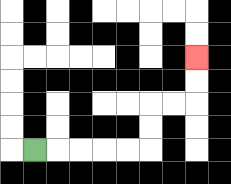{'start': '[1, 6]', 'end': '[8, 2]', 'path_directions': 'R,R,R,R,R,U,U,R,R,U,U', 'path_coordinates': '[[1, 6], [2, 6], [3, 6], [4, 6], [5, 6], [6, 6], [6, 5], [6, 4], [7, 4], [8, 4], [8, 3], [8, 2]]'}